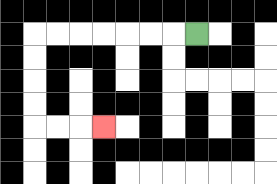{'start': '[8, 1]', 'end': '[4, 5]', 'path_directions': 'L,L,L,L,L,L,L,D,D,D,D,R,R,R', 'path_coordinates': '[[8, 1], [7, 1], [6, 1], [5, 1], [4, 1], [3, 1], [2, 1], [1, 1], [1, 2], [1, 3], [1, 4], [1, 5], [2, 5], [3, 5], [4, 5]]'}